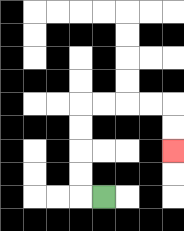{'start': '[4, 8]', 'end': '[7, 6]', 'path_directions': 'L,U,U,U,U,R,R,R,R,D,D', 'path_coordinates': '[[4, 8], [3, 8], [3, 7], [3, 6], [3, 5], [3, 4], [4, 4], [5, 4], [6, 4], [7, 4], [7, 5], [7, 6]]'}